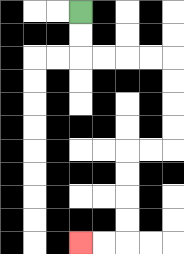{'start': '[3, 0]', 'end': '[3, 10]', 'path_directions': 'D,D,R,R,R,R,D,D,D,D,L,L,D,D,D,D,L,L', 'path_coordinates': '[[3, 0], [3, 1], [3, 2], [4, 2], [5, 2], [6, 2], [7, 2], [7, 3], [7, 4], [7, 5], [7, 6], [6, 6], [5, 6], [5, 7], [5, 8], [5, 9], [5, 10], [4, 10], [3, 10]]'}